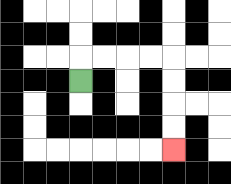{'start': '[3, 3]', 'end': '[7, 6]', 'path_directions': 'U,R,R,R,R,D,D,D,D', 'path_coordinates': '[[3, 3], [3, 2], [4, 2], [5, 2], [6, 2], [7, 2], [7, 3], [7, 4], [7, 5], [7, 6]]'}